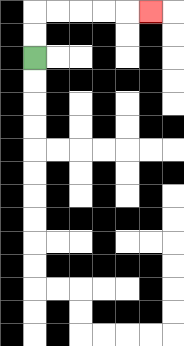{'start': '[1, 2]', 'end': '[6, 0]', 'path_directions': 'U,U,R,R,R,R,R', 'path_coordinates': '[[1, 2], [1, 1], [1, 0], [2, 0], [3, 0], [4, 0], [5, 0], [6, 0]]'}